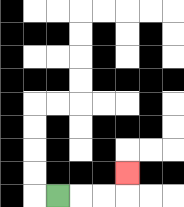{'start': '[2, 8]', 'end': '[5, 7]', 'path_directions': 'R,R,R,U', 'path_coordinates': '[[2, 8], [3, 8], [4, 8], [5, 8], [5, 7]]'}